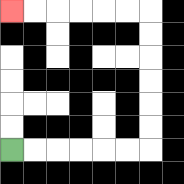{'start': '[0, 6]', 'end': '[0, 0]', 'path_directions': 'R,R,R,R,R,R,U,U,U,U,U,U,L,L,L,L,L,L', 'path_coordinates': '[[0, 6], [1, 6], [2, 6], [3, 6], [4, 6], [5, 6], [6, 6], [6, 5], [6, 4], [6, 3], [6, 2], [6, 1], [6, 0], [5, 0], [4, 0], [3, 0], [2, 0], [1, 0], [0, 0]]'}